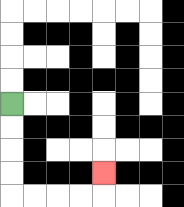{'start': '[0, 4]', 'end': '[4, 7]', 'path_directions': 'D,D,D,D,R,R,R,R,U', 'path_coordinates': '[[0, 4], [0, 5], [0, 6], [0, 7], [0, 8], [1, 8], [2, 8], [3, 8], [4, 8], [4, 7]]'}